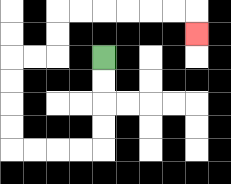{'start': '[4, 2]', 'end': '[8, 1]', 'path_directions': 'D,D,D,D,L,L,L,L,U,U,U,U,R,R,U,U,R,R,R,R,R,R,D', 'path_coordinates': '[[4, 2], [4, 3], [4, 4], [4, 5], [4, 6], [3, 6], [2, 6], [1, 6], [0, 6], [0, 5], [0, 4], [0, 3], [0, 2], [1, 2], [2, 2], [2, 1], [2, 0], [3, 0], [4, 0], [5, 0], [6, 0], [7, 0], [8, 0], [8, 1]]'}